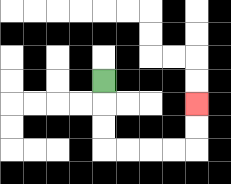{'start': '[4, 3]', 'end': '[8, 4]', 'path_directions': 'D,D,D,R,R,R,R,U,U', 'path_coordinates': '[[4, 3], [4, 4], [4, 5], [4, 6], [5, 6], [6, 6], [7, 6], [8, 6], [8, 5], [8, 4]]'}